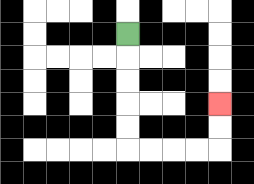{'start': '[5, 1]', 'end': '[9, 4]', 'path_directions': 'D,D,D,D,D,R,R,R,R,U,U', 'path_coordinates': '[[5, 1], [5, 2], [5, 3], [5, 4], [5, 5], [5, 6], [6, 6], [7, 6], [8, 6], [9, 6], [9, 5], [9, 4]]'}